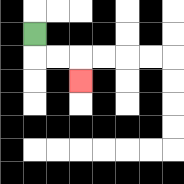{'start': '[1, 1]', 'end': '[3, 3]', 'path_directions': 'D,R,R,D', 'path_coordinates': '[[1, 1], [1, 2], [2, 2], [3, 2], [3, 3]]'}